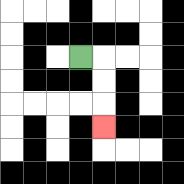{'start': '[3, 2]', 'end': '[4, 5]', 'path_directions': 'R,D,D,D', 'path_coordinates': '[[3, 2], [4, 2], [4, 3], [4, 4], [4, 5]]'}